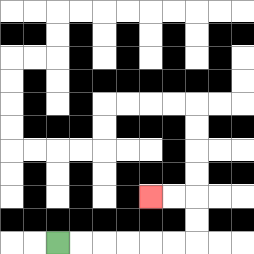{'start': '[2, 10]', 'end': '[6, 8]', 'path_directions': 'R,R,R,R,R,R,U,U,L,L', 'path_coordinates': '[[2, 10], [3, 10], [4, 10], [5, 10], [6, 10], [7, 10], [8, 10], [8, 9], [8, 8], [7, 8], [6, 8]]'}